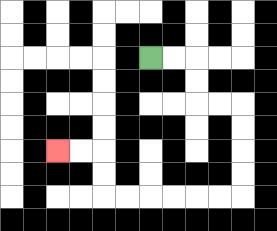{'start': '[6, 2]', 'end': '[2, 6]', 'path_directions': 'R,R,D,D,R,R,D,D,D,D,L,L,L,L,L,L,U,U,L,L', 'path_coordinates': '[[6, 2], [7, 2], [8, 2], [8, 3], [8, 4], [9, 4], [10, 4], [10, 5], [10, 6], [10, 7], [10, 8], [9, 8], [8, 8], [7, 8], [6, 8], [5, 8], [4, 8], [4, 7], [4, 6], [3, 6], [2, 6]]'}